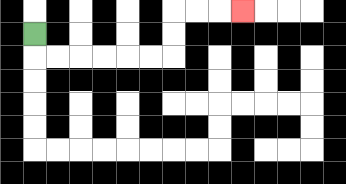{'start': '[1, 1]', 'end': '[10, 0]', 'path_directions': 'D,R,R,R,R,R,R,U,U,R,R,R', 'path_coordinates': '[[1, 1], [1, 2], [2, 2], [3, 2], [4, 2], [5, 2], [6, 2], [7, 2], [7, 1], [7, 0], [8, 0], [9, 0], [10, 0]]'}